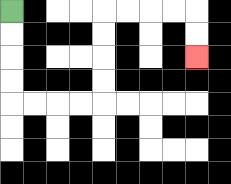{'start': '[0, 0]', 'end': '[8, 2]', 'path_directions': 'D,D,D,D,R,R,R,R,U,U,U,U,R,R,R,R,D,D', 'path_coordinates': '[[0, 0], [0, 1], [0, 2], [0, 3], [0, 4], [1, 4], [2, 4], [3, 4], [4, 4], [4, 3], [4, 2], [4, 1], [4, 0], [5, 0], [6, 0], [7, 0], [8, 0], [8, 1], [8, 2]]'}